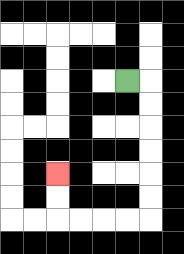{'start': '[5, 3]', 'end': '[2, 7]', 'path_directions': 'R,D,D,D,D,D,D,L,L,L,L,U,U', 'path_coordinates': '[[5, 3], [6, 3], [6, 4], [6, 5], [6, 6], [6, 7], [6, 8], [6, 9], [5, 9], [4, 9], [3, 9], [2, 9], [2, 8], [2, 7]]'}